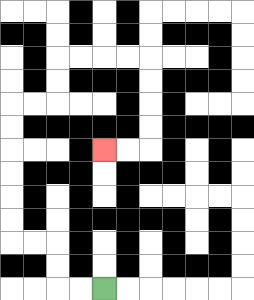{'start': '[4, 12]', 'end': '[4, 6]', 'path_directions': 'L,L,U,U,L,L,U,U,U,U,U,U,R,R,U,U,R,R,R,R,D,D,D,D,L,L', 'path_coordinates': '[[4, 12], [3, 12], [2, 12], [2, 11], [2, 10], [1, 10], [0, 10], [0, 9], [0, 8], [0, 7], [0, 6], [0, 5], [0, 4], [1, 4], [2, 4], [2, 3], [2, 2], [3, 2], [4, 2], [5, 2], [6, 2], [6, 3], [6, 4], [6, 5], [6, 6], [5, 6], [4, 6]]'}